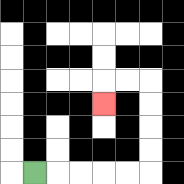{'start': '[1, 7]', 'end': '[4, 4]', 'path_directions': 'R,R,R,R,R,U,U,U,U,L,L,D', 'path_coordinates': '[[1, 7], [2, 7], [3, 7], [4, 7], [5, 7], [6, 7], [6, 6], [6, 5], [6, 4], [6, 3], [5, 3], [4, 3], [4, 4]]'}